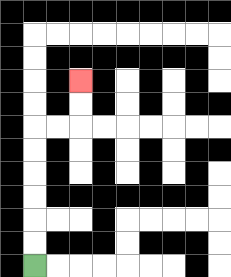{'start': '[1, 11]', 'end': '[3, 3]', 'path_directions': 'U,U,U,U,U,U,R,R,U,U', 'path_coordinates': '[[1, 11], [1, 10], [1, 9], [1, 8], [1, 7], [1, 6], [1, 5], [2, 5], [3, 5], [3, 4], [3, 3]]'}